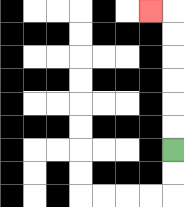{'start': '[7, 6]', 'end': '[6, 0]', 'path_directions': 'U,U,U,U,U,U,L', 'path_coordinates': '[[7, 6], [7, 5], [7, 4], [7, 3], [7, 2], [7, 1], [7, 0], [6, 0]]'}